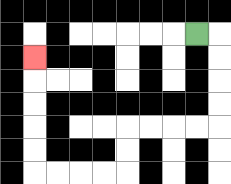{'start': '[8, 1]', 'end': '[1, 2]', 'path_directions': 'R,D,D,D,D,L,L,L,L,D,D,L,L,L,L,U,U,U,U,U', 'path_coordinates': '[[8, 1], [9, 1], [9, 2], [9, 3], [9, 4], [9, 5], [8, 5], [7, 5], [6, 5], [5, 5], [5, 6], [5, 7], [4, 7], [3, 7], [2, 7], [1, 7], [1, 6], [1, 5], [1, 4], [1, 3], [1, 2]]'}